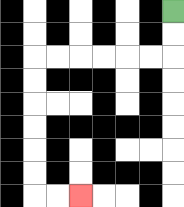{'start': '[7, 0]', 'end': '[3, 8]', 'path_directions': 'D,D,L,L,L,L,L,L,D,D,D,D,D,D,R,R', 'path_coordinates': '[[7, 0], [7, 1], [7, 2], [6, 2], [5, 2], [4, 2], [3, 2], [2, 2], [1, 2], [1, 3], [1, 4], [1, 5], [1, 6], [1, 7], [1, 8], [2, 8], [3, 8]]'}